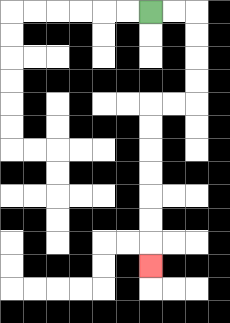{'start': '[6, 0]', 'end': '[6, 11]', 'path_directions': 'R,R,D,D,D,D,L,L,D,D,D,D,D,D,D', 'path_coordinates': '[[6, 0], [7, 0], [8, 0], [8, 1], [8, 2], [8, 3], [8, 4], [7, 4], [6, 4], [6, 5], [6, 6], [6, 7], [6, 8], [6, 9], [6, 10], [6, 11]]'}